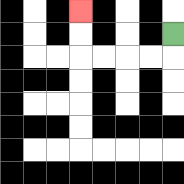{'start': '[7, 1]', 'end': '[3, 0]', 'path_directions': 'D,L,L,L,L,U,U', 'path_coordinates': '[[7, 1], [7, 2], [6, 2], [5, 2], [4, 2], [3, 2], [3, 1], [3, 0]]'}